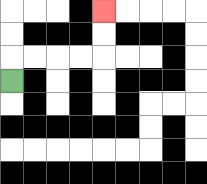{'start': '[0, 3]', 'end': '[4, 0]', 'path_directions': 'U,R,R,R,R,U,U', 'path_coordinates': '[[0, 3], [0, 2], [1, 2], [2, 2], [3, 2], [4, 2], [4, 1], [4, 0]]'}